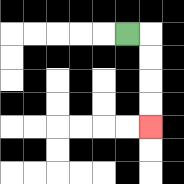{'start': '[5, 1]', 'end': '[6, 5]', 'path_directions': 'R,D,D,D,D', 'path_coordinates': '[[5, 1], [6, 1], [6, 2], [6, 3], [6, 4], [6, 5]]'}